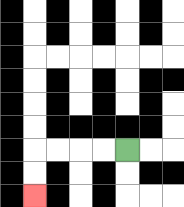{'start': '[5, 6]', 'end': '[1, 8]', 'path_directions': 'L,L,L,L,D,D', 'path_coordinates': '[[5, 6], [4, 6], [3, 6], [2, 6], [1, 6], [1, 7], [1, 8]]'}